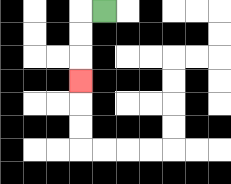{'start': '[4, 0]', 'end': '[3, 3]', 'path_directions': 'L,D,D,D', 'path_coordinates': '[[4, 0], [3, 0], [3, 1], [3, 2], [3, 3]]'}